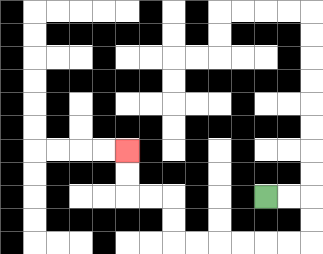{'start': '[11, 8]', 'end': '[5, 6]', 'path_directions': 'R,R,D,D,L,L,L,L,L,L,U,U,L,L,U,U', 'path_coordinates': '[[11, 8], [12, 8], [13, 8], [13, 9], [13, 10], [12, 10], [11, 10], [10, 10], [9, 10], [8, 10], [7, 10], [7, 9], [7, 8], [6, 8], [5, 8], [5, 7], [5, 6]]'}